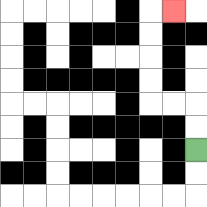{'start': '[8, 6]', 'end': '[7, 0]', 'path_directions': 'U,U,L,L,U,U,U,U,R', 'path_coordinates': '[[8, 6], [8, 5], [8, 4], [7, 4], [6, 4], [6, 3], [6, 2], [6, 1], [6, 0], [7, 0]]'}